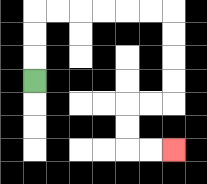{'start': '[1, 3]', 'end': '[7, 6]', 'path_directions': 'U,U,U,R,R,R,R,R,R,D,D,D,D,L,L,D,D,R,R', 'path_coordinates': '[[1, 3], [1, 2], [1, 1], [1, 0], [2, 0], [3, 0], [4, 0], [5, 0], [6, 0], [7, 0], [7, 1], [7, 2], [7, 3], [7, 4], [6, 4], [5, 4], [5, 5], [5, 6], [6, 6], [7, 6]]'}